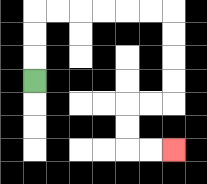{'start': '[1, 3]', 'end': '[7, 6]', 'path_directions': 'U,U,U,R,R,R,R,R,R,D,D,D,D,L,L,D,D,R,R', 'path_coordinates': '[[1, 3], [1, 2], [1, 1], [1, 0], [2, 0], [3, 0], [4, 0], [5, 0], [6, 0], [7, 0], [7, 1], [7, 2], [7, 3], [7, 4], [6, 4], [5, 4], [5, 5], [5, 6], [6, 6], [7, 6]]'}